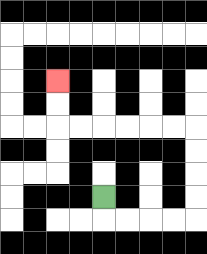{'start': '[4, 8]', 'end': '[2, 3]', 'path_directions': 'D,R,R,R,R,U,U,U,U,L,L,L,L,L,L,U,U', 'path_coordinates': '[[4, 8], [4, 9], [5, 9], [6, 9], [7, 9], [8, 9], [8, 8], [8, 7], [8, 6], [8, 5], [7, 5], [6, 5], [5, 5], [4, 5], [3, 5], [2, 5], [2, 4], [2, 3]]'}